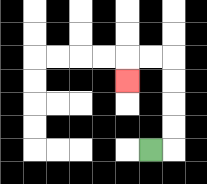{'start': '[6, 6]', 'end': '[5, 3]', 'path_directions': 'R,U,U,U,U,L,L,D', 'path_coordinates': '[[6, 6], [7, 6], [7, 5], [7, 4], [7, 3], [7, 2], [6, 2], [5, 2], [5, 3]]'}